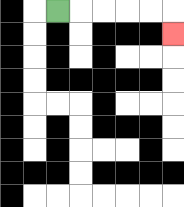{'start': '[2, 0]', 'end': '[7, 1]', 'path_directions': 'R,R,R,R,R,D', 'path_coordinates': '[[2, 0], [3, 0], [4, 0], [5, 0], [6, 0], [7, 0], [7, 1]]'}